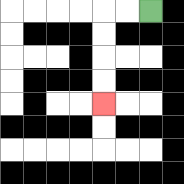{'start': '[6, 0]', 'end': '[4, 4]', 'path_directions': 'L,L,D,D,D,D', 'path_coordinates': '[[6, 0], [5, 0], [4, 0], [4, 1], [4, 2], [4, 3], [4, 4]]'}